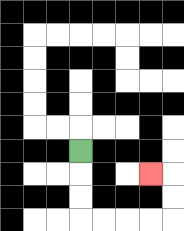{'start': '[3, 6]', 'end': '[6, 7]', 'path_directions': 'D,D,D,R,R,R,R,U,U,L', 'path_coordinates': '[[3, 6], [3, 7], [3, 8], [3, 9], [4, 9], [5, 9], [6, 9], [7, 9], [7, 8], [7, 7], [6, 7]]'}